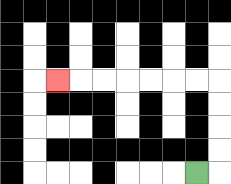{'start': '[8, 7]', 'end': '[2, 3]', 'path_directions': 'R,U,U,U,U,L,L,L,L,L,L,L', 'path_coordinates': '[[8, 7], [9, 7], [9, 6], [9, 5], [9, 4], [9, 3], [8, 3], [7, 3], [6, 3], [5, 3], [4, 3], [3, 3], [2, 3]]'}